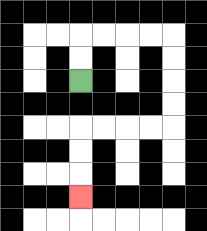{'start': '[3, 3]', 'end': '[3, 8]', 'path_directions': 'U,U,R,R,R,R,D,D,D,D,L,L,L,L,D,D,D', 'path_coordinates': '[[3, 3], [3, 2], [3, 1], [4, 1], [5, 1], [6, 1], [7, 1], [7, 2], [7, 3], [7, 4], [7, 5], [6, 5], [5, 5], [4, 5], [3, 5], [3, 6], [3, 7], [3, 8]]'}